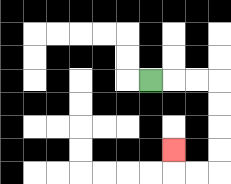{'start': '[6, 3]', 'end': '[7, 6]', 'path_directions': 'R,R,R,D,D,D,D,L,L,U', 'path_coordinates': '[[6, 3], [7, 3], [8, 3], [9, 3], [9, 4], [9, 5], [9, 6], [9, 7], [8, 7], [7, 7], [7, 6]]'}